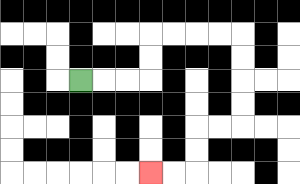{'start': '[3, 3]', 'end': '[6, 7]', 'path_directions': 'R,R,R,U,U,R,R,R,R,D,D,D,D,L,L,D,D,L,L', 'path_coordinates': '[[3, 3], [4, 3], [5, 3], [6, 3], [6, 2], [6, 1], [7, 1], [8, 1], [9, 1], [10, 1], [10, 2], [10, 3], [10, 4], [10, 5], [9, 5], [8, 5], [8, 6], [8, 7], [7, 7], [6, 7]]'}